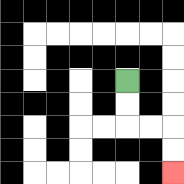{'start': '[5, 3]', 'end': '[7, 7]', 'path_directions': 'D,D,R,R,D,D', 'path_coordinates': '[[5, 3], [5, 4], [5, 5], [6, 5], [7, 5], [7, 6], [7, 7]]'}